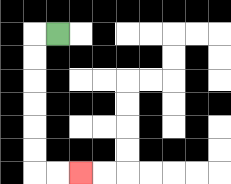{'start': '[2, 1]', 'end': '[3, 7]', 'path_directions': 'L,D,D,D,D,D,D,R,R', 'path_coordinates': '[[2, 1], [1, 1], [1, 2], [1, 3], [1, 4], [1, 5], [1, 6], [1, 7], [2, 7], [3, 7]]'}